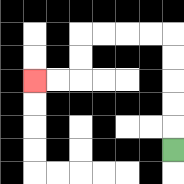{'start': '[7, 6]', 'end': '[1, 3]', 'path_directions': 'U,U,U,U,U,L,L,L,L,D,D,L,L', 'path_coordinates': '[[7, 6], [7, 5], [7, 4], [7, 3], [7, 2], [7, 1], [6, 1], [5, 1], [4, 1], [3, 1], [3, 2], [3, 3], [2, 3], [1, 3]]'}